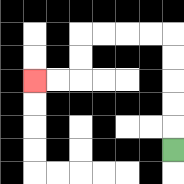{'start': '[7, 6]', 'end': '[1, 3]', 'path_directions': 'U,U,U,U,U,L,L,L,L,D,D,L,L', 'path_coordinates': '[[7, 6], [7, 5], [7, 4], [7, 3], [7, 2], [7, 1], [6, 1], [5, 1], [4, 1], [3, 1], [3, 2], [3, 3], [2, 3], [1, 3]]'}